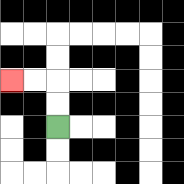{'start': '[2, 5]', 'end': '[0, 3]', 'path_directions': 'U,U,L,L', 'path_coordinates': '[[2, 5], [2, 4], [2, 3], [1, 3], [0, 3]]'}